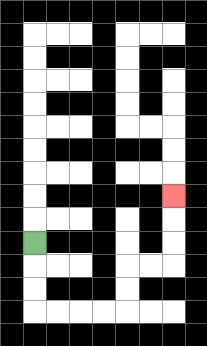{'start': '[1, 10]', 'end': '[7, 8]', 'path_directions': 'D,D,D,R,R,R,R,U,U,R,R,U,U,U', 'path_coordinates': '[[1, 10], [1, 11], [1, 12], [1, 13], [2, 13], [3, 13], [4, 13], [5, 13], [5, 12], [5, 11], [6, 11], [7, 11], [7, 10], [7, 9], [7, 8]]'}